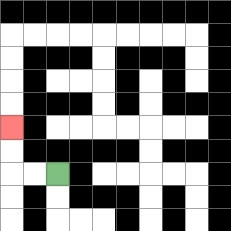{'start': '[2, 7]', 'end': '[0, 5]', 'path_directions': 'L,L,U,U', 'path_coordinates': '[[2, 7], [1, 7], [0, 7], [0, 6], [0, 5]]'}